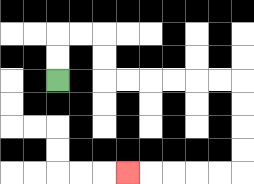{'start': '[2, 3]', 'end': '[5, 7]', 'path_directions': 'U,U,R,R,D,D,R,R,R,R,R,R,D,D,D,D,L,L,L,L,L', 'path_coordinates': '[[2, 3], [2, 2], [2, 1], [3, 1], [4, 1], [4, 2], [4, 3], [5, 3], [6, 3], [7, 3], [8, 3], [9, 3], [10, 3], [10, 4], [10, 5], [10, 6], [10, 7], [9, 7], [8, 7], [7, 7], [6, 7], [5, 7]]'}